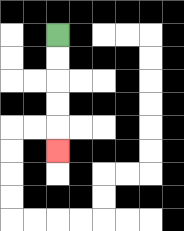{'start': '[2, 1]', 'end': '[2, 6]', 'path_directions': 'D,D,D,D,D', 'path_coordinates': '[[2, 1], [2, 2], [2, 3], [2, 4], [2, 5], [2, 6]]'}